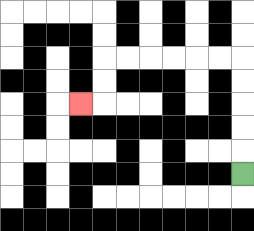{'start': '[10, 7]', 'end': '[3, 4]', 'path_directions': 'U,U,U,U,U,L,L,L,L,L,L,D,D,L', 'path_coordinates': '[[10, 7], [10, 6], [10, 5], [10, 4], [10, 3], [10, 2], [9, 2], [8, 2], [7, 2], [6, 2], [5, 2], [4, 2], [4, 3], [4, 4], [3, 4]]'}